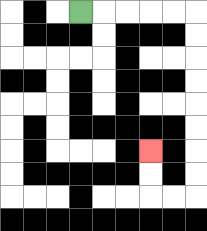{'start': '[3, 0]', 'end': '[6, 6]', 'path_directions': 'R,R,R,R,R,D,D,D,D,D,D,D,D,L,L,U,U', 'path_coordinates': '[[3, 0], [4, 0], [5, 0], [6, 0], [7, 0], [8, 0], [8, 1], [8, 2], [8, 3], [8, 4], [8, 5], [8, 6], [8, 7], [8, 8], [7, 8], [6, 8], [6, 7], [6, 6]]'}